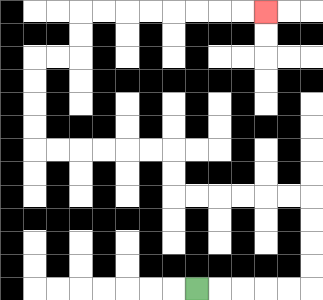{'start': '[8, 12]', 'end': '[11, 0]', 'path_directions': 'R,R,R,R,R,U,U,U,U,L,L,L,L,L,L,U,U,L,L,L,L,L,L,U,U,U,U,R,R,U,U,R,R,R,R,R,R,R,R', 'path_coordinates': '[[8, 12], [9, 12], [10, 12], [11, 12], [12, 12], [13, 12], [13, 11], [13, 10], [13, 9], [13, 8], [12, 8], [11, 8], [10, 8], [9, 8], [8, 8], [7, 8], [7, 7], [7, 6], [6, 6], [5, 6], [4, 6], [3, 6], [2, 6], [1, 6], [1, 5], [1, 4], [1, 3], [1, 2], [2, 2], [3, 2], [3, 1], [3, 0], [4, 0], [5, 0], [6, 0], [7, 0], [8, 0], [9, 0], [10, 0], [11, 0]]'}